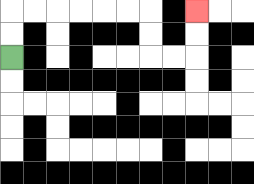{'start': '[0, 2]', 'end': '[8, 0]', 'path_directions': 'U,U,R,R,R,R,R,R,D,D,R,R,U,U', 'path_coordinates': '[[0, 2], [0, 1], [0, 0], [1, 0], [2, 0], [3, 0], [4, 0], [5, 0], [6, 0], [6, 1], [6, 2], [7, 2], [8, 2], [8, 1], [8, 0]]'}